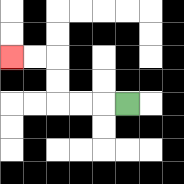{'start': '[5, 4]', 'end': '[0, 2]', 'path_directions': 'L,L,L,U,U,L,L', 'path_coordinates': '[[5, 4], [4, 4], [3, 4], [2, 4], [2, 3], [2, 2], [1, 2], [0, 2]]'}